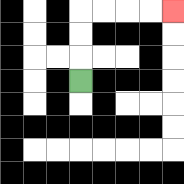{'start': '[3, 3]', 'end': '[7, 0]', 'path_directions': 'U,U,U,R,R,R,R', 'path_coordinates': '[[3, 3], [3, 2], [3, 1], [3, 0], [4, 0], [5, 0], [6, 0], [7, 0]]'}